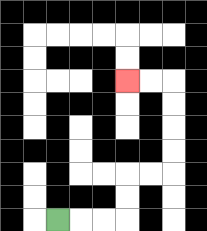{'start': '[2, 9]', 'end': '[5, 3]', 'path_directions': 'R,R,R,U,U,R,R,U,U,U,U,L,L', 'path_coordinates': '[[2, 9], [3, 9], [4, 9], [5, 9], [5, 8], [5, 7], [6, 7], [7, 7], [7, 6], [7, 5], [7, 4], [7, 3], [6, 3], [5, 3]]'}